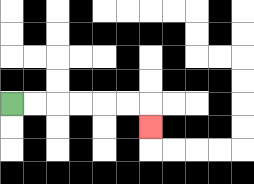{'start': '[0, 4]', 'end': '[6, 5]', 'path_directions': 'R,R,R,R,R,R,D', 'path_coordinates': '[[0, 4], [1, 4], [2, 4], [3, 4], [4, 4], [5, 4], [6, 4], [6, 5]]'}